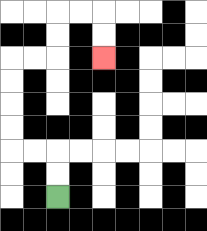{'start': '[2, 8]', 'end': '[4, 2]', 'path_directions': 'U,U,L,L,U,U,U,U,R,R,U,U,R,R,D,D', 'path_coordinates': '[[2, 8], [2, 7], [2, 6], [1, 6], [0, 6], [0, 5], [0, 4], [0, 3], [0, 2], [1, 2], [2, 2], [2, 1], [2, 0], [3, 0], [4, 0], [4, 1], [4, 2]]'}